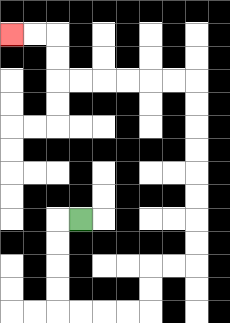{'start': '[3, 9]', 'end': '[0, 1]', 'path_directions': 'L,D,D,D,D,R,R,R,R,U,U,R,R,U,U,U,U,U,U,U,U,L,L,L,L,L,L,U,U,L,L', 'path_coordinates': '[[3, 9], [2, 9], [2, 10], [2, 11], [2, 12], [2, 13], [3, 13], [4, 13], [5, 13], [6, 13], [6, 12], [6, 11], [7, 11], [8, 11], [8, 10], [8, 9], [8, 8], [8, 7], [8, 6], [8, 5], [8, 4], [8, 3], [7, 3], [6, 3], [5, 3], [4, 3], [3, 3], [2, 3], [2, 2], [2, 1], [1, 1], [0, 1]]'}